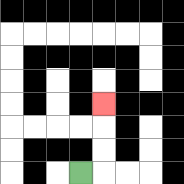{'start': '[3, 7]', 'end': '[4, 4]', 'path_directions': 'R,U,U,U', 'path_coordinates': '[[3, 7], [4, 7], [4, 6], [4, 5], [4, 4]]'}